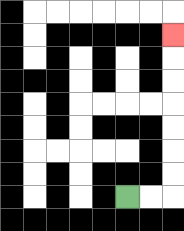{'start': '[5, 8]', 'end': '[7, 1]', 'path_directions': 'R,R,U,U,U,U,U,U,U', 'path_coordinates': '[[5, 8], [6, 8], [7, 8], [7, 7], [7, 6], [7, 5], [7, 4], [7, 3], [7, 2], [7, 1]]'}